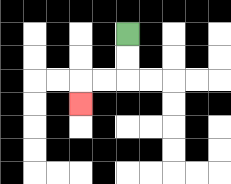{'start': '[5, 1]', 'end': '[3, 4]', 'path_directions': 'D,D,L,L,D', 'path_coordinates': '[[5, 1], [5, 2], [5, 3], [4, 3], [3, 3], [3, 4]]'}